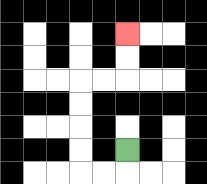{'start': '[5, 6]', 'end': '[5, 1]', 'path_directions': 'D,L,L,U,U,U,U,R,R,U,U', 'path_coordinates': '[[5, 6], [5, 7], [4, 7], [3, 7], [3, 6], [3, 5], [3, 4], [3, 3], [4, 3], [5, 3], [5, 2], [5, 1]]'}